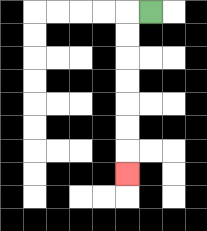{'start': '[6, 0]', 'end': '[5, 7]', 'path_directions': 'L,D,D,D,D,D,D,D', 'path_coordinates': '[[6, 0], [5, 0], [5, 1], [5, 2], [5, 3], [5, 4], [5, 5], [5, 6], [5, 7]]'}